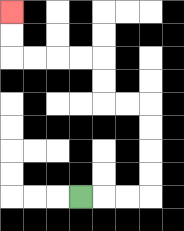{'start': '[3, 8]', 'end': '[0, 0]', 'path_directions': 'R,R,R,U,U,U,U,L,L,U,U,L,L,L,L,U,U', 'path_coordinates': '[[3, 8], [4, 8], [5, 8], [6, 8], [6, 7], [6, 6], [6, 5], [6, 4], [5, 4], [4, 4], [4, 3], [4, 2], [3, 2], [2, 2], [1, 2], [0, 2], [0, 1], [0, 0]]'}